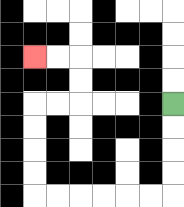{'start': '[7, 4]', 'end': '[1, 2]', 'path_directions': 'D,D,D,D,L,L,L,L,L,L,U,U,U,U,R,R,U,U,L,L', 'path_coordinates': '[[7, 4], [7, 5], [7, 6], [7, 7], [7, 8], [6, 8], [5, 8], [4, 8], [3, 8], [2, 8], [1, 8], [1, 7], [1, 6], [1, 5], [1, 4], [2, 4], [3, 4], [3, 3], [3, 2], [2, 2], [1, 2]]'}